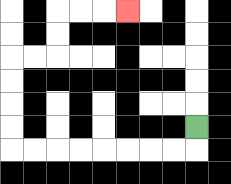{'start': '[8, 5]', 'end': '[5, 0]', 'path_directions': 'D,L,L,L,L,L,L,L,L,U,U,U,U,R,R,U,U,R,R,R', 'path_coordinates': '[[8, 5], [8, 6], [7, 6], [6, 6], [5, 6], [4, 6], [3, 6], [2, 6], [1, 6], [0, 6], [0, 5], [0, 4], [0, 3], [0, 2], [1, 2], [2, 2], [2, 1], [2, 0], [3, 0], [4, 0], [5, 0]]'}